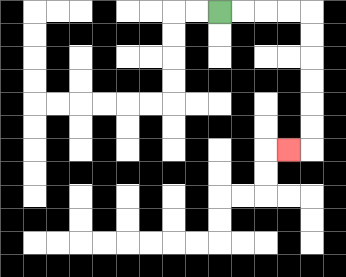{'start': '[9, 0]', 'end': '[12, 6]', 'path_directions': 'R,R,R,R,D,D,D,D,D,D,L', 'path_coordinates': '[[9, 0], [10, 0], [11, 0], [12, 0], [13, 0], [13, 1], [13, 2], [13, 3], [13, 4], [13, 5], [13, 6], [12, 6]]'}